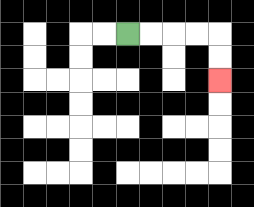{'start': '[5, 1]', 'end': '[9, 3]', 'path_directions': 'R,R,R,R,D,D', 'path_coordinates': '[[5, 1], [6, 1], [7, 1], [8, 1], [9, 1], [9, 2], [9, 3]]'}